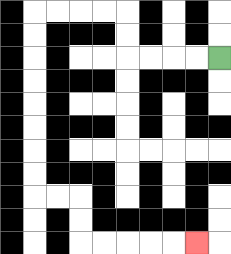{'start': '[9, 2]', 'end': '[8, 10]', 'path_directions': 'L,L,L,L,U,U,L,L,L,L,D,D,D,D,D,D,D,D,R,R,D,D,R,R,R,R,R', 'path_coordinates': '[[9, 2], [8, 2], [7, 2], [6, 2], [5, 2], [5, 1], [5, 0], [4, 0], [3, 0], [2, 0], [1, 0], [1, 1], [1, 2], [1, 3], [1, 4], [1, 5], [1, 6], [1, 7], [1, 8], [2, 8], [3, 8], [3, 9], [3, 10], [4, 10], [5, 10], [6, 10], [7, 10], [8, 10]]'}